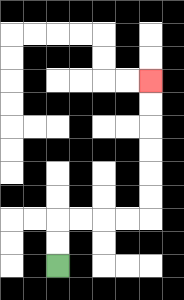{'start': '[2, 11]', 'end': '[6, 3]', 'path_directions': 'U,U,R,R,R,R,U,U,U,U,U,U', 'path_coordinates': '[[2, 11], [2, 10], [2, 9], [3, 9], [4, 9], [5, 9], [6, 9], [6, 8], [6, 7], [6, 6], [6, 5], [6, 4], [6, 3]]'}